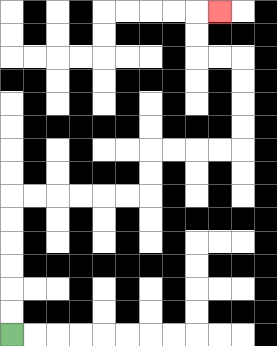{'start': '[0, 14]', 'end': '[9, 0]', 'path_directions': 'U,U,U,U,U,U,R,R,R,R,R,R,U,U,R,R,R,R,U,U,U,U,L,L,U,U,R', 'path_coordinates': '[[0, 14], [0, 13], [0, 12], [0, 11], [0, 10], [0, 9], [0, 8], [1, 8], [2, 8], [3, 8], [4, 8], [5, 8], [6, 8], [6, 7], [6, 6], [7, 6], [8, 6], [9, 6], [10, 6], [10, 5], [10, 4], [10, 3], [10, 2], [9, 2], [8, 2], [8, 1], [8, 0], [9, 0]]'}